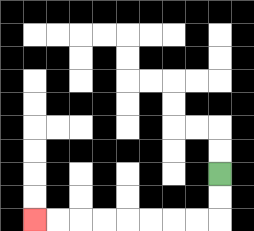{'start': '[9, 7]', 'end': '[1, 9]', 'path_directions': 'D,D,L,L,L,L,L,L,L,L', 'path_coordinates': '[[9, 7], [9, 8], [9, 9], [8, 9], [7, 9], [6, 9], [5, 9], [4, 9], [3, 9], [2, 9], [1, 9]]'}